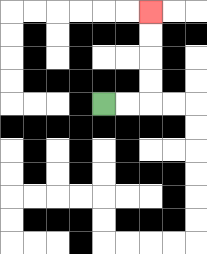{'start': '[4, 4]', 'end': '[6, 0]', 'path_directions': 'R,R,U,U,U,U', 'path_coordinates': '[[4, 4], [5, 4], [6, 4], [6, 3], [6, 2], [6, 1], [6, 0]]'}